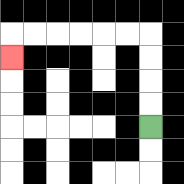{'start': '[6, 5]', 'end': '[0, 2]', 'path_directions': 'U,U,U,U,L,L,L,L,L,L,D', 'path_coordinates': '[[6, 5], [6, 4], [6, 3], [6, 2], [6, 1], [5, 1], [4, 1], [3, 1], [2, 1], [1, 1], [0, 1], [0, 2]]'}